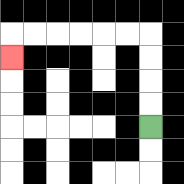{'start': '[6, 5]', 'end': '[0, 2]', 'path_directions': 'U,U,U,U,L,L,L,L,L,L,D', 'path_coordinates': '[[6, 5], [6, 4], [6, 3], [6, 2], [6, 1], [5, 1], [4, 1], [3, 1], [2, 1], [1, 1], [0, 1], [0, 2]]'}